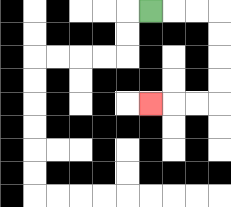{'start': '[6, 0]', 'end': '[6, 4]', 'path_directions': 'R,R,R,D,D,D,D,L,L,L', 'path_coordinates': '[[6, 0], [7, 0], [8, 0], [9, 0], [9, 1], [9, 2], [9, 3], [9, 4], [8, 4], [7, 4], [6, 4]]'}